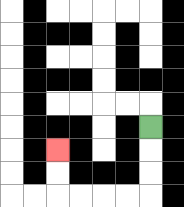{'start': '[6, 5]', 'end': '[2, 6]', 'path_directions': 'D,D,D,L,L,L,L,U,U', 'path_coordinates': '[[6, 5], [6, 6], [6, 7], [6, 8], [5, 8], [4, 8], [3, 8], [2, 8], [2, 7], [2, 6]]'}